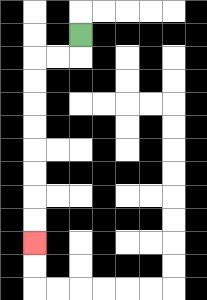{'start': '[3, 1]', 'end': '[1, 10]', 'path_directions': 'D,L,L,D,D,D,D,D,D,D,D', 'path_coordinates': '[[3, 1], [3, 2], [2, 2], [1, 2], [1, 3], [1, 4], [1, 5], [1, 6], [1, 7], [1, 8], [1, 9], [1, 10]]'}